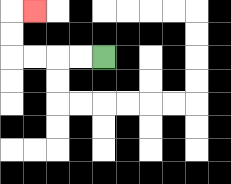{'start': '[4, 2]', 'end': '[1, 0]', 'path_directions': 'L,L,L,L,U,U,R', 'path_coordinates': '[[4, 2], [3, 2], [2, 2], [1, 2], [0, 2], [0, 1], [0, 0], [1, 0]]'}